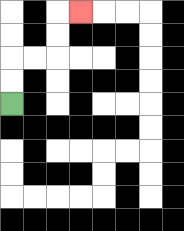{'start': '[0, 4]', 'end': '[3, 0]', 'path_directions': 'U,U,R,R,U,U,R', 'path_coordinates': '[[0, 4], [0, 3], [0, 2], [1, 2], [2, 2], [2, 1], [2, 0], [3, 0]]'}